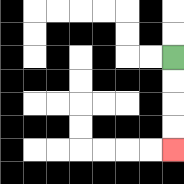{'start': '[7, 2]', 'end': '[7, 6]', 'path_directions': 'D,D,D,D', 'path_coordinates': '[[7, 2], [7, 3], [7, 4], [7, 5], [7, 6]]'}